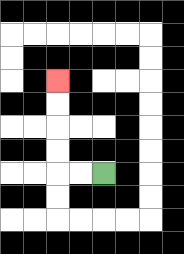{'start': '[4, 7]', 'end': '[2, 3]', 'path_directions': 'L,L,U,U,U,U', 'path_coordinates': '[[4, 7], [3, 7], [2, 7], [2, 6], [2, 5], [2, 4], [2, 3]]'}